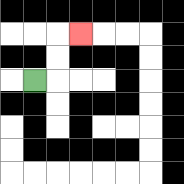{'start': '[1, 3]', 'end': '[3, 1]', 'path_directions': 'R,U,U,R', 'path_coordinates': '[[1, 3], [2, 3], [2, 2], [2, 1], [3, 1]]'}